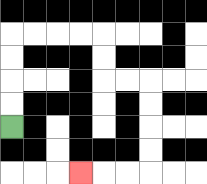{'start': '[0, 5]', 'end': '[3, 7]', 'path_directions': 'U,U,U,U,R,R,R,R,D,D,R,R,D,D,D,D,L,L,L', 'path_coordinates': '[[0, 5], [0, 4], [0, 3], [0, 2], [0, 1], [1, 1], [2, 1], [3, 1], [4, 1], [4, 2], [4, 3], [5, 3], [6, 3], [6, 4], [6, 5], [6, 6], [6, 7], [5, 7], [4, 7], [3, 7]]'}